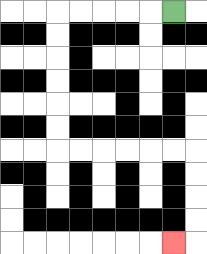{'start': '[7, 0]', 'end': '[7, 10]', 'path_directions': 'L,L,L,L,L,D,D,D,D,D,D,R,R,R,R,R,R,D,D,D,D,L', 'path_coordinates': '[[7, 0], [6, 0], [5, 0], [4, 0], [3, 0], [2, 0], [2, 1], [2, 2], [2, 3], [2, 4], [2, 5], [2, 6], [3, 6], [4, 6], [5, 6], [6, 6], [7, 6], [8, 6], [8, 7], [8, 8], [8, 9], [8, 10], [7, 10]]'}